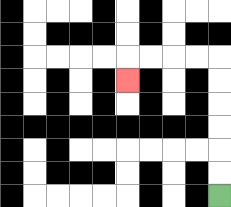{'start': '[9, 8]', 'end': '[5, 3]', 'path_directions': 'U,U,U,U,U,U,L,L,L,L,D', 'path_coordinates': '[[9, 8], [9, 7], [9, 6], [9, 5], [9, 4], [9, 3], [9, 2], [8, 2], [7, 2], [6, 2], [5, 2], [5, 3]]'}